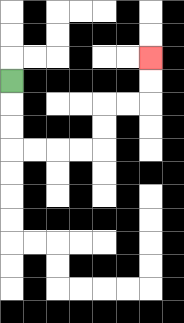{'start': '[0, 3]', 'end': '[6, 2]', 'path_directions': 'D,D,D,R,R,R,R,U,U,R,R,U,U', 'path_coordinates': '[[0, 3], [0, 4], [0, 5], [0, 6], [1, 6], [2, 6], [3, 6], [4, 6], [4, 5], [4, 4], [5, 4], [6, 4], [6, 3], [6, 2]]'}